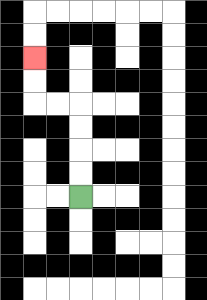{'start': '[3, 8]', 'end': '[1, 2]', 'path_directions': 'U,U,U,U,L,L,U,U', 'path_coordinates': '[[3, 8], [3, 7], [3, 6], [3, 5], [3, 4], [2, 4], [1, 4], [1, 3], [1, 2]]'}